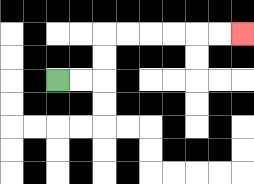{'start': '[2, 3]', 'end': '[10, 1]', 'path_directions': 'R,R,U,U,R,R,R,R,R,R', 'path_coordinates': '[[2, 3], [3, 3], [4, 3], [4, 2], [4, 1], [5, 1], [6, 1], [7, 1], [8, 1], [9, 1], [10, 1]]'}